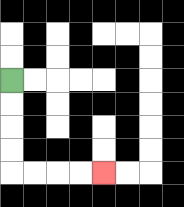{'start': '[0, 3]', 'end': '[4, 7]', 'path_directions': 'D,D,D,D,R,R,R,R', 'path_coordinates': '[[0, 3], [0, 4], [0, 5], [0, 6], [0, 7], [1, 7], [2, 7], [3, 7], [4, 7]]'}